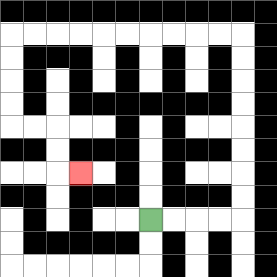{'start': '[6, 9]', 'end': '[3, 7]', 'path_directions': 'R,R,R,R,U,U,U,U,U,U,U,U,L,L,L,L,L,L,L,L,L,L,D,D,D,D,R,R,D,D,R', 'path_coordinates': '[[6, 9], [7, 9], [8, 9], [9, 9], [10, 9], [10, 8], [10, 7], [10, 6], [10, 5], [10, 4], [10, 3], [10, 2], [10, 1], [9, 1], [8, 1], [7, 1], [6, 1], [5, 1], [4, 1], [3, 1], [2, 1], [1, 1], [0, 1], [0, 2], [0, 3], [0, 4], [0, 5], [1, 5], [2, 5], [2, 6], [2, 7], [3, 7]]'}